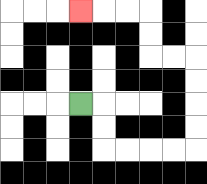{'start': '[3, 4]', 'end': '[3, 0]', 'path_directions': 'R,D,D,R,R,R,R,U,U,U,U,L,L,U,U,L,L,L', 'path_coordinates': '[[3, 4], [4, 4], [4, 5], [4, 6], [5, 6], [6, 6], [7, 6], [8, 6], [8, 5], [8, 4], [8, 3], [8, 2], [7, 2], [6, 2], [6, 1], [6, 0], [5, 0], [4, 0], [3, 0]]'}